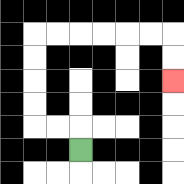{'start': '[3, 6]', 'end': '[7, 3]', 'path_directions': 'U,L,L,U,U,U,U,R,R,R,R,R,R,D,D', 'path_coordinates': '[[3, 6], [3, 5], [2, 5], [1, 5], [1, 4], [1, 3], [1, 2], [1, 1], [2, 1], [3, 1], [4, 1], [5, 1], [6, 1], [7, 1], [7, 2], [7, 3]]'}